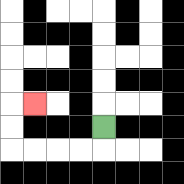{'start': '[4, 5]', 'end': '[1, 4]', 'path_directions': 'D,L,L,L,L,U,U,R', 'path_coordinates': '[[4, 5], [4, 6], [3, 6], [2, 6], [1, 6], [0, 6], [0, 5], [0, 4], [1, 4]]'}